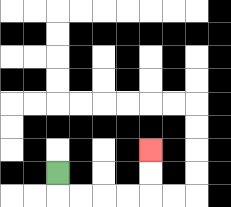{'start': '[2, 7]', 'end': '[6, 6]', 'path_directions': 'D,R,R,R,R,U,U', 'path_coordinates': '[[2, 7], [2, 8], [3, 8], [4, 8], [5, 8], [6, 8], [6, 7], [6, 6]]'}